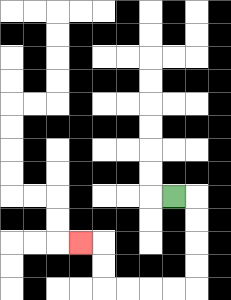{'start': '[7, 8]', 'end': '[3, 10]', 'path_directions': 'R,D,D,D,D,L,L,L,L,U,U,L', 'path_coordinates': '[[7, 8], [8, 8], [8, 9], [8, 10], [8, 11], [8, 12], [7, 12], [6, 12], [5, 12], [4, 12], [4, 11], [4, 10], [3, 10]]'}